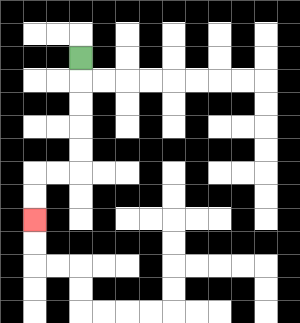{'start': '[3, 2]', 'end': '[1, 9]', 'path_directions': 'D,D,D,D,D,L,L,D,D', 'path_coordinates': '[[3, 2], [3, 3], [3, 4], [3, 5], [3, 6], [3, 7], [2, 7], [1, 7], [1, 8], [1, 9]]'}